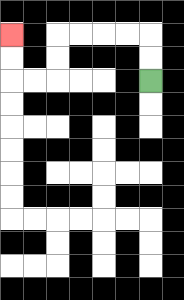{'start': '[6, 3]', 'end': '[0, 1]', 'path_directions': 'U,U,L,L,L,L,D,D,L,L,U,U', 'path_coordinates': '[[6, 3], [6, 2], [6, 1], [5, 1], [4, 1], [3, 1], [2, 1], [2, 2], [2, 3], [1, 3], [0, 3], [0, 2], [0, 1]]'}